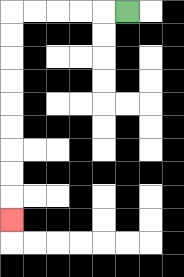{'start': '[5, 0]', 'end': '[0, 9]', 'path_directions': 'L,L,L,L,L,D,D,D,D,D,D,D,D,D', 'path_coordinates': '[[5, 0], [4, 0], [3, 0], [2, 0], [1, 0], [0, 0], [0, 1], [0, 2], [0, 3], [0, 4], [0, 5], [0, 6], [0, 7], [0, 8], [0, 9]]'}